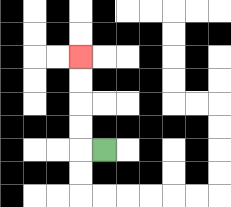{'start': '[4, 6]', 'end': '[3, 2]', 'path_directions': 'L,U,U,U,U', 'path_coordinates': '[[4, 6], [3, 6], [3, 5], [3, 4], [3, 3], [3, 2]]'}